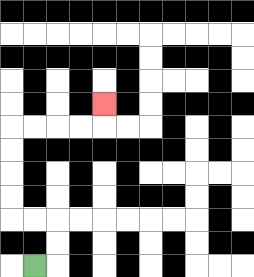{'start': '[1, 11]', 'end': '[4, 4]', 'path_directions': 'R,U,U,L,L,U,U,U,U,R,R,R,R,U', 'path_coordinates': '[[1, 11], [2, 11], [2, 10], [2, 9], [1, 9], [0, 9], [0, 8], [0, 7], [0, 6], [0, 5], [1, 5], [2, 5], [3, 5], [4, 5], [4, 4]]'}